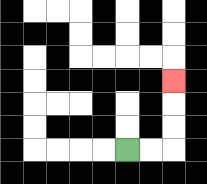{'start': '[5, 6]', 'end': '[7, 3]', 'path_directions': 'R,R,U,U,U', 'path_coordinates': '[[5, 6], [6, 6], [7, 6], [7, 5], [7, 4], [7, 3]]'}